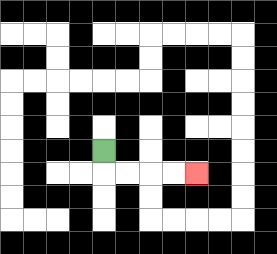{'start': '[4, 6]', 'end': '[8, 7]', 'path_directions': 'D,R,R,R,R', 'path_coordinates': '[[4, 6], [4, 7], [5, 7], [6, 7], [7, 7], [8, 7]]'}